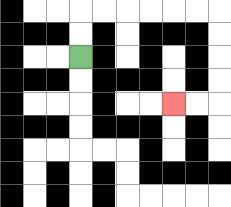{'start': '[3, 2]', 'end': '[7, 4]', 'path_directions': 'U,U,R,R,R,R,R,R,D,D,D,D,L,L', 'path_coordinates': '[[3, 2], [3, 1], [3, 0], [4, 0], [5, 0], [6, 0], [7, 0], [8, 0], [9, 0], [9, 1], [9, 2], [9, 3], [9, 4], [8, 4], [7, 4]]'}